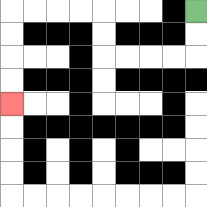{'start': '[8, 0]', 'end': '[0, 4]', 'path_directions': 'D,D,L,L,L,L,U,U,L,L,L,L,D,D,D,D', 'path_coordinates': '[[8, 0], [8, 1], [8, 2], [7, 2], [6, 2], [5, 2], [4, 2], [4, 1], [4, 0], [3, 0], [2, 0], [1, 0], [0, 0], [0, 1], [0, 2], [0, 3], [0, 4]]'}